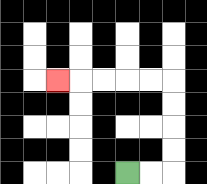{'start': '[5, 7]', 'end': '[2, 3]', 'path_directions': 'R,R,U,U,U,U,L,L,L,L,L', 'path_coordinates': '[[5, 7], [6, 7], [7, 7], [7, 6], [7, 5], [7, 4], [7, 3], [6, 3], [5, 3], [4, 3], [3, 3], [2, 3]]'}